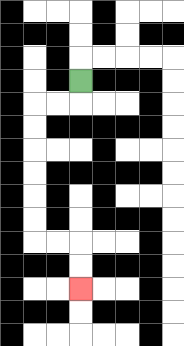{'start': '[3, 3]', 'end': '[3, 12]', 'path_directions': 'D,L,L,D,D,D,D,D,D,R,R,D,D', 'path_coordinates': '[[3, 3], [3, 4], [2, 4], [1, 4], [1, 5], [1, 6], [1, 7], [1, 8], [1, 9], [1, 10], [2, 10], [3, 10], [3, 11], [3, 12]]'}